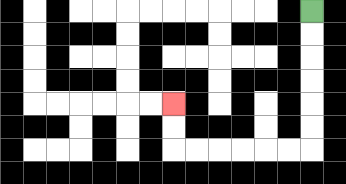{'start': '[13, 0]', 'end': '[7, 4]', 'path_directions': 'D,D,D,D,D,D,L,L,L,L,L,L,U,U', 'path_coordinates': '[[13, 0], [13, 1], [13, 2], [13, 3], [13, 4], [13, 5], [13, 6], [12, 6], [11, 6], [10, 6], [9, 6], [8, 6], [7, 6], [7, 5], [7, 4]]'}